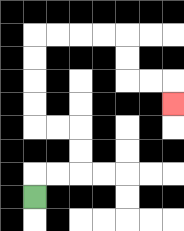{'start': '[1, 8]', 'end': '[7, 4]', 'path_directions': 'U,R,R,U,U,L,L,U,U,U,U,R,R,R,R,D,D,R,R,D', 'path_coordinates': '[[1, 8], [1, 7], [2, 7], [3, 7], [3, 6], [3, 5], [2, 5], [1, 5], [1, 4], [1, 3], [1, 2], [1, 1], [2, 1], [3, 1], [4, 1], [5, 1], [5, 2], [5, 3], [6, 3], [7, 3], [7, 4]]'}